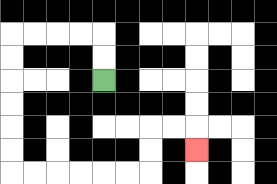{'start': '[4, 3]', 'end': '[8, 6]', 'path_directions': 'U,U,L,L,L,L,D,D,D,D,D,D,R,R,R,R,R,R,U,U,R,R,D', 'path_coordinates': '[[4, 3], [4, 2], [4, 1], [3, 1], [2, 1], [1, 1], [0, 1], [0, 2], [0, 3], [0, 4], [0, 5], [0, 6], [0, 7], [1, 7], [2, 7], [3, 7], [4, 7], [5, 7], [6, 7], [6, 6], [6, 5], [7, 5], [8, 5], [8, 6]]'}